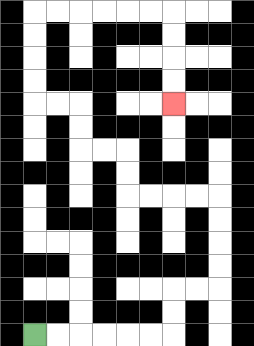{'start': '[1, 14]', 'end': '[7, 4]', 'path_directions': 'R,R,R,R,R,R,U,U,R,R,U,U,U,U,L,L,L,L,U,U,L,L,U,U,L,L,U,U,U,U,R,R,R,R,R,R,D,D,D,D', 'path_coordinates': '[[1, 14], [2, 14], [3, 14], [4, 14], [5, 14], [6, 14], [7, 14], [7, 13], [7, 12], [8, 12], [9, 12], [9, 11], [9, 10], [9, 9], [9, 8], [8, 8], [7, 8], [6, 8], [5, 8], [5, 7], [5, 6], [4, 6], [3, 6], [3, 5], [3, 4], [2, 4], [1, 4], [1, 3], [1, 2], [1, 1], [1, 0], [2, 0], [3, 0], [4, 0], [5, 0], [6, 0], [7, 0], [7, 1], [7, 2], [7, 3], [7, 4]]'}